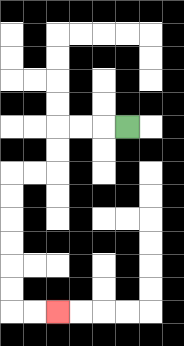{'start': '[5, 5]', 'end': '[2, 13]', 'path_directions': 'L,L,L,D,D,L,L,D,D,D,D,D,D,R,R', 'path_coordinates': '[[5, 5], [4, 5], [3, 5], [2, 5], [2, 6], [2, 7], [1, 7], [0, 7], [0, 8], [0, 9], [0, 10], [0, 11], [0, 12], [0, 13], [1, 13], [2, 13]]'}